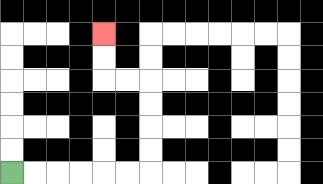{'start': '[0, 7]', 'end': '[4, 1]', 'path_directions': 'R,R,R,R,R,R,U,U,U,U,L,L,U,U', 'path_coordinates': '[[0, 7], [1, 7], [2, 7], [3, 7], [4, 7], [5, 7], [6, 7], [6, 6], [6, 5], [6, 4], [6, 3], [5, 3], [4, 3], [4, 2], [4, 1]]'}